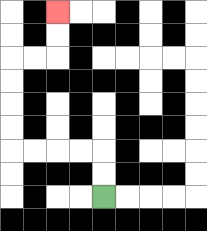{'start': '[4, 8]', 'end': '[2, 0]', 'path_directions': 'U,U,L,L,L,L,U,U,U,U,R,R,U,U', 'path_coordinates': '[[4, 8], [4, 7], [4, 6], [3, 6], [2, 6], [1, 6], [0, 6], [0, 5], [0, 4], [0, 3], [0, 2], [1, 2], [2, 2], [2, 1], [2, 0]]'}